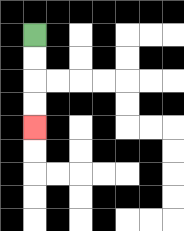{'start': '[1, 1]', 'end': '[1, 5]', 'path_directions': 'D,D,D,D', 'path_coordinates': '[[1, 1], [1, 2], [1, 3], [1, 4], [1, 5]]'}